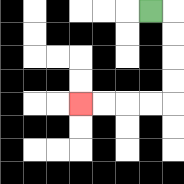{'start': '[6, 0]', 'end': '[3, 4]', 'path_directions': 'R,D,D,D,D,L,L,L,L', 'path_coordinates': '[[6, 0], [7, 0], [7, 1], [7, 2], [7, 3], [7, 4], [6, 4], [5, 4], [4, 4], [3, 4]]'}